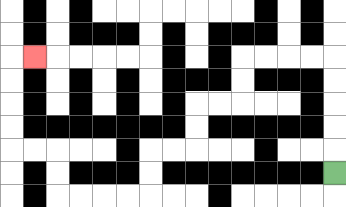{'start': '[14, 7]', 'end': '[1, 2]', 'path_directions': 'U,U,U,U,U,L,L,L,L,D,D,L,L,D,D,L,L,D,D,L,L,L,L,U,U,L,L,U,U,U,U,R', 'path_coordinates': '[[14, 7], [14, 6], [14, 5], [14, 4], [14, 3], [14, 2], [13, 2], [12, 2], [11, 2], [10, 2], [10, 3], [10, 4], [9, 4], [8, 4], [8, 5], [8, 6], [7, 6], [6, 6], [6, 7], [6, 8], [5, 8], [4, 8], [3, 8], [2, 8], [2, 7], [2, 6], [1, 6], [0, 6], [0, 5], [0, 4], [0, 3], [0, 2], [1, 2]]'}